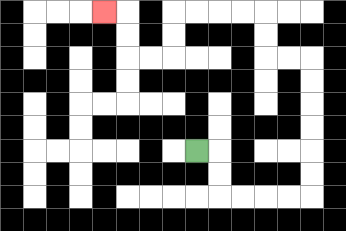{'start': '[8, 6]', 'end': '[4, 0]', 'path_directions': 'R,D,D,R,R,R,R,U,U,U,U,U,U,L,L,U,U,L,L,L,L,D,D,L,L,U,U,L', 'path_coordinates': '[[8, 6], [9, 6], [9, 7], [9, 8], [10, 8], [11, 8], [12, 8], [13, 8], [13, 7], [13, 6], [13, 5], [13, 4], [13, 3], [13, 2], [12, 2], [11, 2], [11, 1], [11, 0], [10, 0], [9, 0], [8, 0], [7, 0], [7, 1], [7, 2], [6, 2], [5, 2], [5, 1], [5, 0], [4, 0]]'}